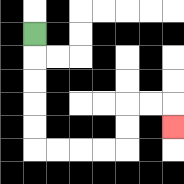{'start': '[1, 1]', 'end': '[7, 5]', 'path_directions': 'D,D,D,D,D,R,R,R,R,U,U,R,R,D', 'path_coordinates': '[[1, 1], [1, 2], [1, 3], [1, 4], [1, 5], [1, 6], [2, 6], [3, 6], [4, 6], [5, 6], [5, 5], [5, 4], [6, 4], [7, 4], [7, 5]]'}